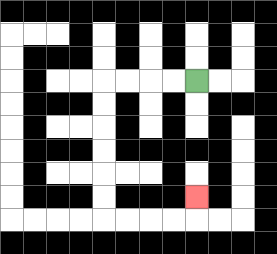{'start': '[8, 3]', 'end': '[8, 8]', 'path_directions': 'L,L,L,L,D,D,D,D,D,D,R,R,R,R,U', 'path_coordinates': '[[8, 3], [7, 3], [6, 3], [5, 3], [4, 3], [4, 4], [4, 5], [4, 6], [4, 7], [4, 8], [4, 9], [5, 9], [6, 9], [7, 9], [8, 9], [8, 8]]'}